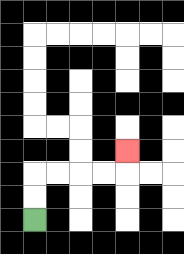{'start': '[1, 9]', 'end': '[5, 6]', 'path_directions': 'U,U,R,R,R,R,U', 'path_coordinates': '[[1, 9], [1, 8], [1, 7], [2, 7], [3, 7], [4, 7], [5, 7], [5, 6]]'}